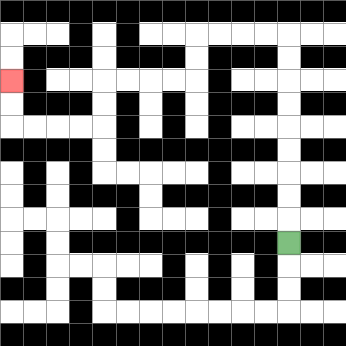{'start': '[12, 10]', 'end': '[0, 3]', 'path_directions': 'U,U,U,U,U,U,U,U,U,L,L,L,L,D,D,L,L,L,L,D,D,L,L,L,L,U,U', 'path_coordinates': '[[12, 10], [12, 9], [12, 8], [12, 7], [12, 6], [12, 5], [12, 4], [12, 3], [12, 2], [12, 1], [11, 1], [10, 1], [9, 1], [8, 1], [8, 2], [8, 3], [7, 3], [6, 3], [5, 3], [4, 3], [4, 4], [4, 5], [3, 5], [2, 5], [1, 5], [0, 5], [0, 4], [0, 3]]'}